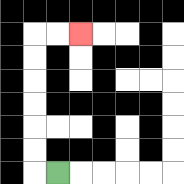{'start': '[2, 7]', 'end': '[3, 1]', 'path_directions': 'L,U,U,U,U,U,U,R,R', 'path_coordinates': '[[2, 7], [1, 7], [1, 6], [1, 5], [1, 4], [1, 3], [1, 2], [1, 1], [2, 1], [3, 1]]'}